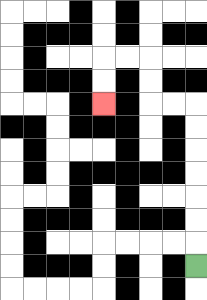{'start': '[8, 11]', 'end': '[4, 4]', 'path_directions': 'U,U,U,U,U,U,U,L,L,U,U,L,L,D,D', 'path_coordinates': '[[8, 11], [8, 10], [8, 9], [8, 8], [8, 7], [8, 6], [8, 5], [8, 4], [7, 4], [6, 4], [6, 3], [6, 2], [5, 2], [4, 2], [4, 3], [4, 4]]'}